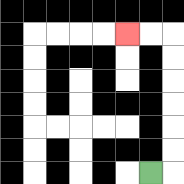{'start': '[6, 7]', 'end': '[5, 1]', 'path_directions': 'R,U,U,U,U,U,U,L,L', 'path_coordinates': '[[6, 7], [7, 7], [7, 6], [7, 5], [7, 4], [7, 3], [7, 2], [7, 1], [6, 1], [5, 1]]'}